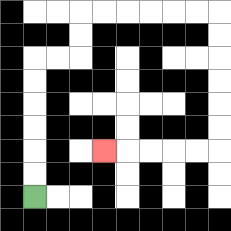{'start': '[1, 8]', 'end': '[4, 6]', 'path_directions': 'U,U,U,U,U,U,R,R,U,U,R,R,R,R,R,R,D,D,D,D,D,D,L,L,L,L,L', 'path_coordinates': '[[1, 8], [1, 7], [1, 6], [1, 5], [1, 4], [1, 3], [1, 2], [2, 2], [3, 2], [3, 1], [3, 0], [4, 0], [5, 0], [6, 0], [7, 0], [8, 0], [9, 0], [9, 1], [9, 2], [9, 3], [9, 4], [9, 5], [9, 6], [8, 6], [7, 6], [6, 6], [5, 6], [4, 6]]'}